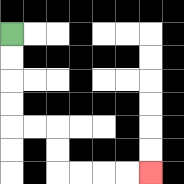{'start': '[0, 1]', 'end': '[6, 7]', 'path_directions': 'D,D,D,D,R,R,D,D,R,R,R,R', 'path_coordinates': '[[0, 1], [0, 2], [0, 3], [0, 4], [0, 5], [1, 5], [2, 5], [2, 6], [2, 7], [3, 7], [4, 7], [5, 7], [6, 7]]'}